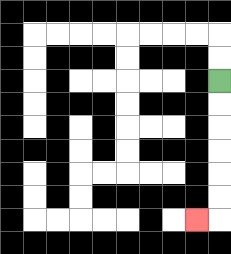{'start': '[9, 3]', 'end': '[8, 9]', 'path_directions': 'D,D,D,D,D,D,L', 'path_coordinates': '[[9, 3], [9, 4], [9, 5], [9, 6], [9, 7], [9, 8], [9, 9], [8, 9]]'}